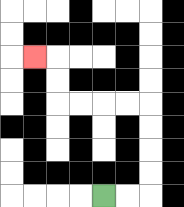{'start': '[4, 8]', 'end': '[1, 2]', 'path_directions': 'R,R,U,U,U,U,L,L,L,L,U,U,L', 'path_coordinates': '[[4, 8], [5, 8], [6, 8], [6, 7], [6, 6], [6, 5], [6, 4], [5, 4], [4, 4], [3, 4], [2, 4], [2, 3], [2, 2], [1, 2]]'}